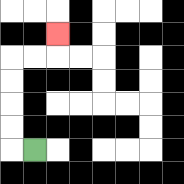{'start': '[1, 6]', 'end': '[2, 1]', 'path_directions': 'L,U,U,U,U,R,R,U', 'path_coordinates': '[[1, 6], [0, 6], [0, 5], [0, 4], [0, 3], [0, 2], [1, 2], [2, 2], [2, 1]]'}